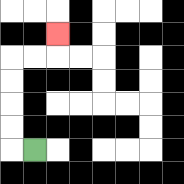{'start': '[1, 6]', 'end': '[2, 1]', 'path_directions': 'L,U,U,U,U,R,R,U', 'path_coordinates': '[[1, 6], [0, 6], [0, 5], [0, 4], [0, 3], [0, 2], [1, 2], [2, 2], [2, 1]]'}